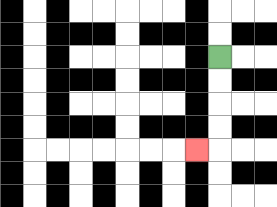{'start': '[9, 2]', 'end': '[8, 6]', 'path_directions': 'D,D,D,D,L', 'path_coordinates': '[[9, 2], [9, 3], [9, 4], [9, 5], [9, 6], [8, 6]]'}